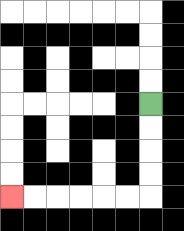{'start': '[6, 4]', 'end': '[0, 8]', 'path_directions': 'D,D,D,D,L,L,L,L,L,L', 'path_coordinates': '[[6, 4], [6, 5], [6, 6], [6, 7], [6, 8], [5, 8], [4, 8], [3, 8], [2, 8], [1, 8], [0, 8]]'}